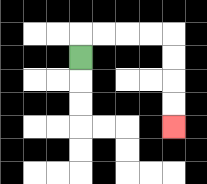{'start': '[3, 2]', 'end': '[7, 5]', 'path_directions': 'U,R,R,R,R,D,D,D,D', 'path_coordinates': '[[3, 2], [3, 1], [4, 1], [5, 1], [6, 1], [7, 1], [7, 2], [7, 3], [7, 4], [7, 5]]'}